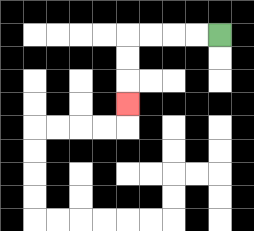{'start': '[9, 1]', 'end': '[5, 4]', 'path_directions': 'L,L,L,L,D,D,D', 'path_coordinates': '[[9, 1], [8, 1], [7, 1], [6, 1], [5, 1], [5, 2], [5, 3], [5, 4]]'}